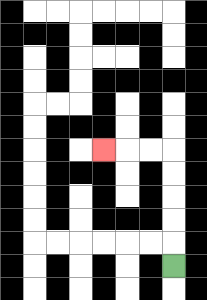{'start': '[7, 11]', 'end': '[4, 6]', 'path_directions': 'U,U,U,U,U,L,L,L', 'path_coordinates': '[[7, 11], [7, 10], [7, 9], [7, 8], [7, 7], [7, 6], [6, 6], [5, 6], [4, 6]]'}